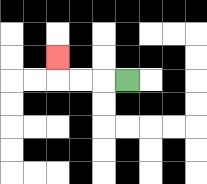{'start': '[5, 3]', 'end': '[2, 2]', 'path_directions': 'L,L,L,U', 'path_coordinates': '[[5, 3], [4, 3], [3, 3], [2, 3], [2, 2]]'}